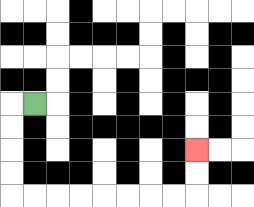{'start': '[1, 4]', 'end': '[8, 6]', 'path_directions': 'L,D,D,D,D,R,R,R,R,R,R,R,R,U,U', 'path_coordinates': '[[1, 4], [0, 4], [0, 5], [0, 6], [0, 7], [0, 8], [1, 8], [2, 8], [3, 8], [4, 8], [5, 8], [6, 8], [7, 8], [8, 8], [8, 7], [8, 6]]'}